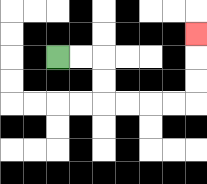{'start': '[2, 2]', 'end': '[8, 1]', 'path_directions': 'R,R,D,D,R,R,R,R,U,U,U', 'path_coordinates': '[[2, 2], [3, 2], [4, 2], [4, 3], [4, 4], [5, 4], [6, 4], [7, 4], [8, 4], [8, 3], [8, 2], [8, 1]]'}